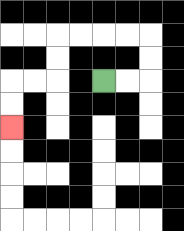{'start': '[4, 3]', 'end': '[0, 5]', 'path_directions': 'R,R,U,U,L,L,L,L,D,D,L,L,D,D', 'path_coordinates': '[[4, 3], [5, 3], [6, 3], [6, 2], [6, 1], [5, 1], [4, 1], [3, 1], [2, 1], [2, 2], [2, 3], [1, 3], [0, 3], [0, 4], [0, 5]]'}